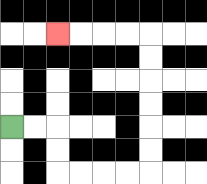{'start': '[0, 5]', 'end': '[2, 1]', 'path_directions': 'R,R,D,D,R,R,R,R,U,U,U,U,U,U,L,L,L,L', 'path_coordinates': '[[0, 5], [1, 5], [2, 5], [2, 6], [2, 7], [3, 7], [4, 7], [5, 7], [6, 7], [6, 6], [6, 5], [6, 4], [6, 3], [6, 2], [6, 1], [5, 1], [4, 1], [3, 1], [2, 1]]'}